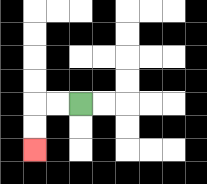{'start': '[3, 4]', 'end': '[1, 6]', 'path_directions': 'L,L,D,D', 'path_coordinates': '[[3, 4], [2, 4], [1, 4], [1, 5], [1, 6]]'}